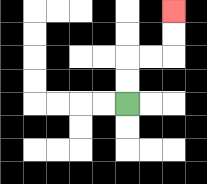{'start': '[5, 4]', 'end': '[7, 0]', 'path_directions': 'U,U,R,R,U,U', 'path_coordinates': '[[5, 4], [5, 3], [5, 2], [6, 2], [7, 2], [7, 1], [7, 0]]'}